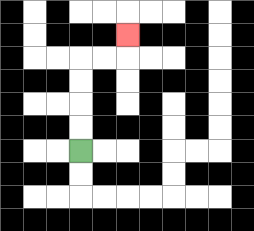{'start': '[3, 6]', 'end': '[5, 1]', 'path_directions': 'U,U,U,U,R,R,U', 'path_coordinates': '[[3, 6], [3, 5], [3, 4], [3, 3], [3, 2], [4, 2], [5, 2], [5, 1]]'}